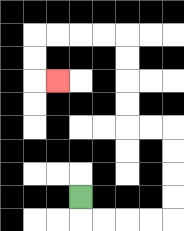{'start': '[3, 8]', 'end': '[2, 3]', 'path_directions': 'D,R,R,R,R,U,U,U,U,L,L,U,U,U,U,L,L,L,L,D,D,R', 'path_coordinates': '[[3, 8], [3, 9], [4, 9], [5, 9], [6, 9], [7, 9], [7, 8], [7, 7], [7, 6], [7, 5], [6, 5], [5, 5], [5, 4], [5, 3], [5, 2], [5, 1], [4, 1], [3, 1], [2, 1], [1, 1], [1, 2], [1, 3], [2, 3]]'}